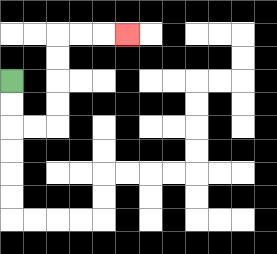{'start': '[0, 3]', 'end': '[5, 1]', 'path_directions': 'D,D,R,R,U,U,U,U,R,R,R', 'path_coordinates': '[[0, 3], [0, 4], [0, 5], [1, 5], [2, 5], [2, 4], [2, 3], [2, 2], [2, 1], [3, 1], [4, 1], [5, 1]]'}